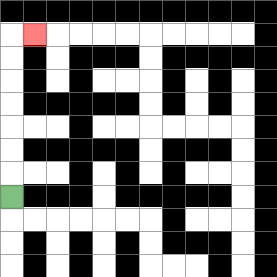{'start': '[0, 8]', 'end': '[1, 1]', 'path_directions': 'U,U,U,U,U,U,U,R', 'path_coordinates': '[[0, 8], [0, 7], [0, 6], [0, 5], [0, 4], [0, 3], [0, 2], [0, 1], [1, 1]]'}